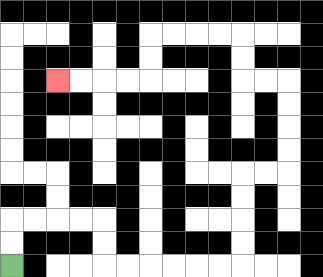{'start': '[0, 11]', 'end': '[2, 3]', 'path_directions': 'U,U,R,R,R,R,D,D,R,R,R,R,R,R,U,U,U,U,R,R,U,U,U,U,L,L,U,U,L,L,L,L,D,D,L,L,L,L', 'path_coordinates': '[[0, 11], [0, 10], [0, 9], [1, 9], [2, 9], [3, 9], [4, 9], [4, 10], [4, 11], [5, 11], [6, 11], [7, 11], [8, 11], [9, 11], [10, 11], [10, 10], [10, 9], [10, 8], [10, 7], [11, 7], [12, 7], [12, 6], [12, 5], [12, 4], [12, 3], [11, 3], [10, 3], [10, 2], [10, 1], [9, 1], [8, 1], [7, 1], [6, 1], [6, 2], [6, 3], [5, 3], [4, 3], [3, 3], [2, 3]]'}